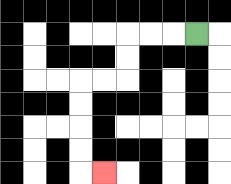{'start': '[8, 1]', 'end': '[4, 7]', 'path_directions': 'L,L,L,D,D,L,L,D,D,D,D,R', 'path_coordinates': '[[8, 1], [7, 1], [6, 1], [5, 1], [5, 2], [5, 3], [4, 3], [3, 3], [3, 4], [3, 5], [3, 6], [3, 7], [4, 7]]'}